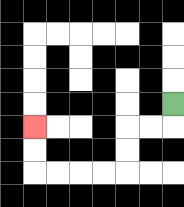{'start': '[7, 4]', 'end': '[1, 5]', 'path_directions': 'D,L,L,D,D,L,L,L,L,U,U', 'path_coordinates': '[[7, 4], [7, 5], [6, 5], [5, 5], [5, 6], [5, 7], [4, 7], [3, 7], [2, 7], [1, 7], [1, 6], [1, 5]]'}